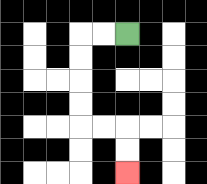{'start': '[5, 1]', 'end': '[5, 7]', 'path_directions': 'L,L,D,D,D,D,R,R,D,D', 'path_coordinates': '[[5, 1], [4, 1], [3, 1], [3, 2], [3, 3], [3, 4], [3, 5], [4, 5], [5, 5], [5, 6], [5, 7]]'}